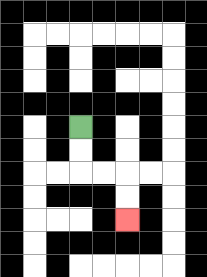{'start': '[3, 5]', 'end': '[5, 9]', 'path_directions': 'D,D,R,R,D,D', 'path_coordinates': '[[3, 5], [3, 6], [3, 7], [4, 7], [5, 7], [5, 8], [5, 9]]'}